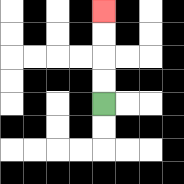{'start': '[4, 4]', 'end': '[4, 0]', 'path_directions': 'U,U,U,U', 'path_coordinates': '[[4, 4], [4, 3], [4, 2], [4, 1], [4, 0]]'}